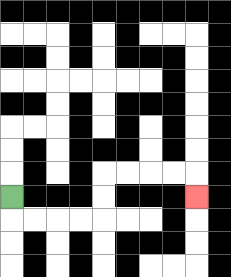{'start': '[0, 8]', 'end': '[8, 8]', 'path_directions': 'D,R,R,R,R,U,U,R,R,R,R,D', 'path_coordinates': '[[0, 8], [0, 9], [1, 9], [2, 9], [3, 9], [4, 9], [4, 8], [4, 7], [5, 7], [6, 7], [7, 7], [8, 7], [8, 8]]'}